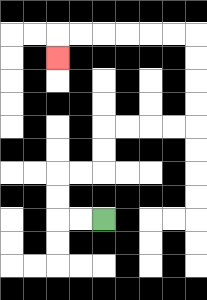{'start': '[4, 9]', 'end': '[2, 2]', 'path_directions': 'L,L,U,U,R,R,U,U,R,R,R,R,U,U,U,U,L,L,L,L,L,L,D', 'path_coordinates': '[[4, 9], [3, 9], [2, 9], [2, 8], [2, 7], [3, 7], [4, 7], [4, 6], [4, 5], [5, 5], [6, 5], [7, 5], [8, 5], [8, 4], [8, 3], [8, 2], [8, 1], [7, 1], [6, 1], [5, 1], [4, 1], [3, 1], [2, 1], [2, 2]]'}